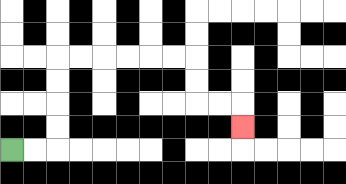{'start': '[0, 6]', 'end': '[10, 5]', 'path_directions': 'R,R,U,U,U,U,R,R,R,R,R,R,D,D,R,R,D', 'path_coordinates': '[[0, 6], [1, 6], [2, 6], [2, 5], [2, 4], [2, 3], [2, 2], [3, 2], [4, 2], [5, 2], [6, 2], [7, 2], [8, 2], [8, 3], [8, 4], [9, 4], [10, 4], [10, 5]]'}